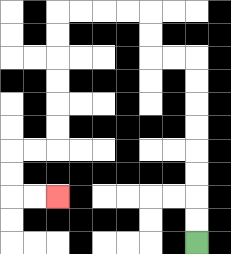{'start': '[8, 10]', 'end': '[2, 8]', 'path_directions': 'U,U,U,U,U,U,U,U,L,L,U,U,L,L,L,L,D,D,D,D,D,D,L,L,D,D,R,R', 'path_coordinates': '[[8, 10], [8, 9], [8, 8], [8, 7], [8, 6], [8, 5], [8, 4], [8, 3], [8, 2], [7, 2], [6, 2], [6, 1], [6, 0], [5, 0], [4, 0], [3, 0], [2, 0], [2, 1], [2, 2], [2, 3], [2, 4], [2, 5], [2, 6], [1, 6], [0, 6], [0, 7], [0, 8], [1, 8], [2, 8]]'}